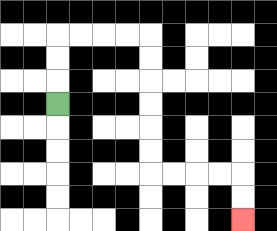{'start': '[2, 4]', 'end': '[10, 9]', 'path_directions': 'U,U,U,R,R,R,R,D,D,D,D,D,D,R,R,R,R,D,D', 'path_coordinates': '[[2, 4], [2, 3], [2, 2], [2, 1], [3, 1], [4, 1], [5, 1], [6, 1], [6, 2], [6, 3], [6, 4], [6, 5], [6, 6], [6, 7], [7, 7], [8, 7], [9, 7], [10, 7], [10, 8], [10, 9]]'}